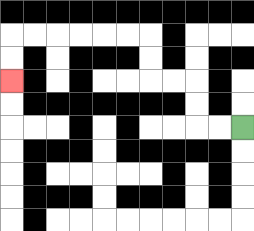{'start': '[10, 5]', 'end': '[0, 3]', 'path_directions': 'L,L,U,U,L,L,U,U,L,L,L,L,L,L,D,D', 'path_coordinates': '[[10, 5], [9, 5], [8, 5], [8, 4], [8, 3], [7, 3], [6, 3], [6, 2], [6, 1], [5, 1], [4, 1], [3, 1], [2, 1], [1, 1], [0, 1], [0, 2], [0, 3]]'}